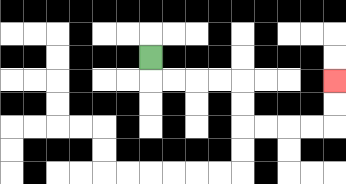{'start': '[6, 2]', 'end': '[14, 3]', 'path_directions': 'D,R,R,R,R,D,D,R,R,R,R,U,U', 'path_coordinates': '[[6, 2], [6, 3], [7, 3], [8, 3], [9, 3], [10, 3], [10, 4], [10, 5], [11, 5], [12, 5], [13, 5], [14, 5], [14, 4], [14, 3]]'}